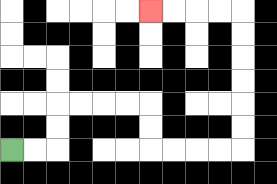{'start': '[0, 6]', 'end': '[6, 0]', 'path_directions': 'R,R,U,U,R,R,R,R,D,D,R,R,R,R,U,U,U,U,U,U,L,L,L,L', 'path_coordinates': '[[0, 6], [1, 6], [2, 6], [2, 5], [2, 4], [3, 4], [4, 4], [5, 4], [6, 4], [6, 5], [6, 6], [7, 6], [8, 6], [9, 6], [10, 6], [10, 5], [10, 4], [10, 3], [10, 2], [10, 1], [10, 0], [9, 0], [8, 0], [7, 0], [6, 0]]'}